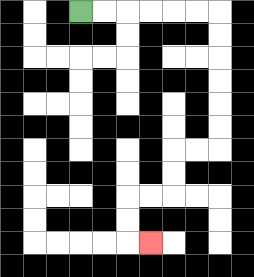{'start': '[3, 0]', 'end': '[6, 10]', 'path_directions': 'R,R,R,R,R,R,D,D,D,D,D,D,L,L,D,D,L,L,D,D,R', 'path_coordinates': '[[3, 0], [4, 0], [5, 0], [6, 0], [7, 0], [8, 0], [9, 0], [9, 1], [9, 2], [9, 3], [9, 4], [9, 5], [9, 6], [8, 6], [7, 6], [7, 7], [7, 8], [6, 8], [5, 8], [5, 9], [5, 10], [6, 10]]'}